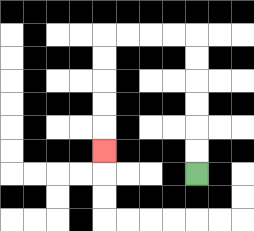{'start': '[8, 7]', 'end': '[4, 6]', 'path_directions': 'U,U,U,U,U,U,L,L,L,L,D,D,D,D,D', 'path_coordinates': '[[8, 7], [8, 6], [8, 5], [8, 4], [8, 3], [8, 2], [8, 1], [7, 1], [6, 1], [5, 1], [4, 1], [4, 2], [4, 3], [4, 4], [4, 5], [4, 6]]'}